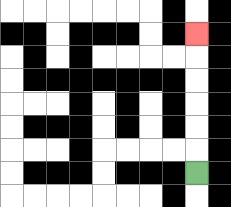{'start': '[8, 7]', 'end': '[8, 1]', 'path_directions': 'U,U,U,U,U,U', 'path_coordinates': '[[8, 7], [8, 6], [8, 5], [8, 4], [8, 3], [8, 2], [8, 1]]'}